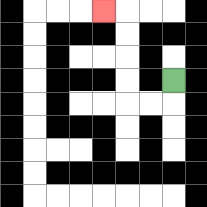{'start': '[7, 3]', 'end': '[4, 0]', 'path_directions': 'D,L,L,U,U,U,U,L', 'path_coordinates': '[[7, 3], [7, 4], [6, 4], [5, 4], [5, 3], [5, 2], [5, 1], [5, 0], [4, 0]]'}